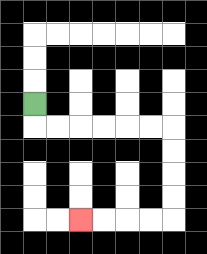{'start': '[1, 4]', 'end': '[3, 9]', 'path_directions': 'D,R,R,R,R,R,R,D,D,D,D,L,L,L,L', 'path_coordinates': '[[1, 4], [1, 5], [2, 5], [3, 5], [4, 5], [5, 5], [6, 5], [7, 5], [7, 6], [7, 7], [7, 8], [7, 9], [6, 9], [5, 9], [4, 9], [3, 9]]'}